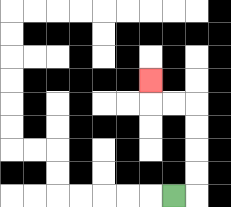{'start': '[7, 8]', 'end': '[6, 3]', 'path_directions': 'R,U,U,U,U,L,L,U', 'path_coordinates': '[[7, 8], [8, 8], [8, 7], [8, 6], [8, 5], [8, 4], [7, 4], [6, 4], [6, 3]]'}